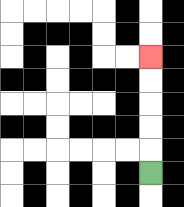{'start': '[6, 7]', 'end': '[6, 2]', 'path_directions': 'U,U,U,U,U', 'path_coordinates': '[[6, 7], [6, 6], [6, 5], [6, 4], [6, 3], [6, 2]]'}